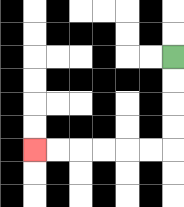{'start': '[7, 2]', 'end': '[1, 6]', 'path_directions': 'D,D,D,D,L,L,L,L,L,L', 'path_coordinates': '[[7, 2], [7, 3], [7, 4], [7, 5], [7, 6], [6, 6], [5, 6], [4, 6], [3, 6], [2, 6], [1, 6]]'}